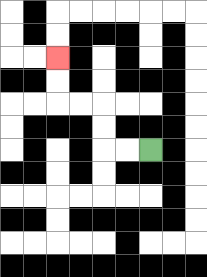{'start': '[6, 6]', 'end': '[2, 2]', 'path_directions': 'L,L,U,U,L,L,U,U', 'path_coordinates': '[[6, 6], [5, 6], [4, 6], [4, 5], [4, 4], [3, 4], [2, 4], [2, 3], [2, 2]]'}